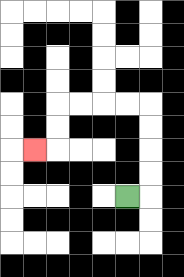{'start': '[5, 8]', 'end': '[1, 6]', 'path_directions': 'R,U,U,U,U,L,L,L,L,D,D,L', 'path_coordinates': '[[5, 8], [6, 8], [6, 7], [6, 6], [6, 5], [6, 4], [5, 4], [4, 4], [3, 4], [2, 4], [2, 5], [2, 6], [1, 6]]'}